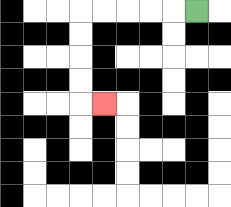{'start': '[8, 0]', 'end': '[4, 4]', 'path_directions': 'L,L,L,L,L,D,D,D,D,R', 'path_coordinates': '[[8, 0], [7, 0], [6, 0], [5, 0], [4, 0], [3, 0], [3, 1], [3, 2], [3, 3], [3, 4], [4, 4]]'}